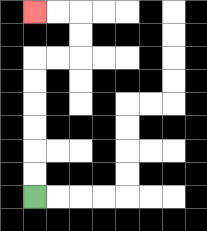{'start': '[1, 8]', 'end': '[1, 0]', 'path_directions': 'U,U,U,U,U,U,R,R,U,U,L,L', 'path_coordinates': '[[1, 8], [1, 7], [1, 6], [1, 5], [1, 4], [1, 3], [1, 2], [2, 2], [3, 2], [3, 1], [3, 0], [2, 0], [1, 0]]'}